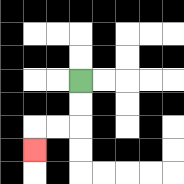{'start': '[3, 3]', 'end': '[1, 6]', 'path_directions': 'D,D,L,L,D', 'path_coordinates': '[[3, 3], [3, 4], [3, 5], [2, 5], [1, 5], [1, 6]]'}